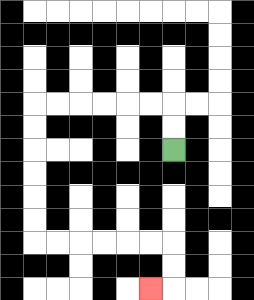{'start': '[7, 6]', 'end': '[6, 12]', 'path_directions': 'U,U,L,L,L,L,L,L,D,D,D,D,D,D,R,R,R,R,R,R,D,D,L', 'path_coordinates': '[[7, 6], [7, 5], [7, 4], [6, 4], [5, 4], [4, 4], [3, 4], [2, 4], [1, 4], [1, 5], [1, 6], [1, 7], [1, 8], [1, 9], [1, 10], [2, 10], [3, 10], [4, 10], [5, 10], [6, 10], [7, 10], [7, 11], [7, 12], [6, 12]]'}